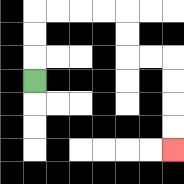{'start': '[1, 3]', 'end': '[7, 6]', 'path_directions': 'U,U,U,R,R,R,R,D,D,R,R,D,D,D,D', 'path_coordinates': '[[1, 3], [1, 2], [1, 1], [1, 0], [2, 0], [3, 0], [4, 0], [5, 0], [5, 1], [5, 2], [6, 2], [7, 2], [7, 3], [7, 4], [7, 5], [7, 6]]'}